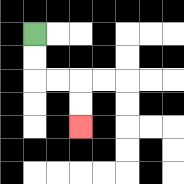{'start': '[1, 1]', 'end': '[3, 5]', 'path_directions': 'D,D,R,R,D,D', 'path_coordinates': '[[1, 1], [1, 2], [1, 3], [2, 3], [3, 3], [3, 4], [3, 5]]'}